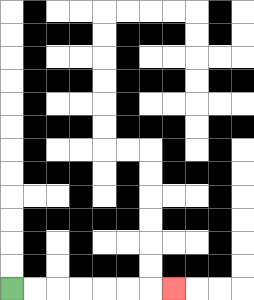{'start': '[0, 12]', 'end': '[7, 12]', 'path_directions': 'R,R,R,R,R,R,R', 'path_coordinates': '[[0, 12], [1, 12], [2, 12], [3, 12], [4, 12], [5, 12], [6, 12], [7, 12]]'}